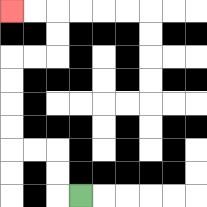{'start': '[3, 8]', 'end': '[0, 0]', 'path_directions': 'L,U,U,L,L,U,U,U,U,R,R,U,U,L,L', 'path_coordinates': '[[3, 8], [2, 8], [2, 7], [2, 6], [1, 6], [0, 6], [0, 5], [0, 4], [0, 3], [0, 2], [1, 2], [2, 2], [2, 1], [2, 0], [1, 0], [0, 0]]'}